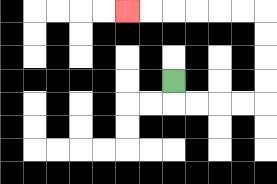{'start': '[7, 3]', 'end': '[5, 0]', 'path_directions': 'D,R,R,R,R,U,U,U,U,L,L,L,L,L,L', 'path_coordinates': '[[7, 3], [7, 4], [8, 4], [9, 4], [10, 4], [11, 4], [11, 3], [11, 2], [11, 1], [11, 0], [10, 0], [9, 0], [8, 0], [7, 0], [6, 0], [5, 0]]'}